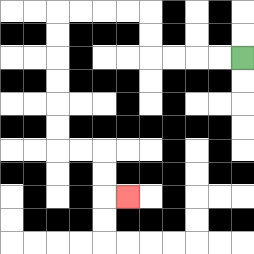{'start': '[10, 2]', 'end': '[5, 8]', 'path_directions': 'L,L,L,L,U,U,L,L,L,L,D,D,D,D,D,D,R,R,D,D,R', 'path_coordinates': '[[10, 2], [9, 2], [8, 2], [7, 2], [6, 2], [6, 1], [6, 0], [5, 0], [4, 0], [3, 0], [2, 0], [2, 1], [2, 2], [2, 3], [2, 4], [2, 5], [2, 6], [3, 6], [4, 6], [4, 7], [4, 8], [5, 8]]'}